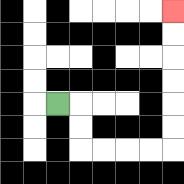{'start': '[2, 4]', 'end': '[7, 0]', 'path_directions': 'R,D,D,R,R,R,R,U,U,U,U,U,U', 'path_coordinates': '[[2, 4], [3, 4], [3, 5], [3, 6], [4, 6], [5, 6], [6, 6], [7, 6], [7, 5], [7, 4], [7, 3], [7, 2], [7, 1], [7, 0]]'}